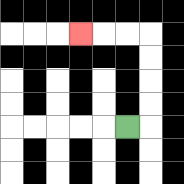{'start': '[5, 5]', 'end': '[3, 1]', 'path_directions': 'R,U,U,U,U,L,L,L', 'path_coordinates': '[[5, 5], [6, 5], [6, 4], [6, 3], [6, 2], [6, 1], [5, 1], [4, 1], [3, 1]]'}